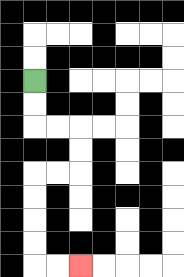{'start': '[1, 3]', 'end': '[3, 11]', 'path_directions': 'D,D,R,R,D,D,L,L,D,D,D,D,R,R', 'path_coordinates': '[[1, 3], [1, 4], [1, 5], [2, 5], [3, 5], [3, 6], [3, 7], [2, 7], [1, 7], [1, 8], [1, 9], [1, 10], [1, 11], [2, 11], [3, 11]]'}